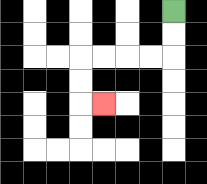{'start': '[7, 0]', 'end': '[4, 4]', 'path_directions': 'D,D,L,L,L,L,D,D,R', 'path_coordinates': '[[7, 0], [7, 1], [7, 2], [6, 2], [5, 2], [4, 2], [3, 2], [3, 3], [3, 4], [4, 4]]'}